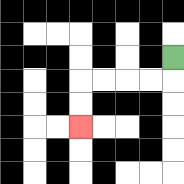{'start': '[7, 2]', 'end': '[3, 5]', 'path_directions': 'D,L,L,L,L,D,D', 'path_coordinates': '[[7, 2], [7, 3], [6, 3], [5, 3], [4, 3], [3, 3], [3, 4], [3, 5]]'}